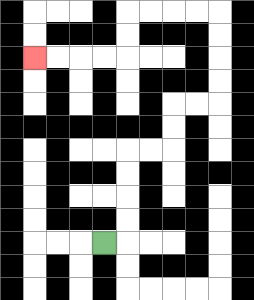{'start': '[4, 10]', 'end': '[1, 2]', 'path_directions': 'R,U,U,U,U,R,R,U,U,R,R,U,U,U,U,L,L,L,L,D,D,L,L,L,L', 'path_coordinates': '[[4, 10], [5, 10], [5, 9], [5, 8], [5, 7], [5, 6], [6, 6], [7, 6], [7, 5], [7, 4], [8, 4], [9, 4], [9, 3], [9, 2], [9, 1], [9, 0], [8, 0], [7, 0], [6, 0], [5, 0], [5, 1], [5, 2], [4, 2], [3, 2], [2, 2], [1, 2]]'}